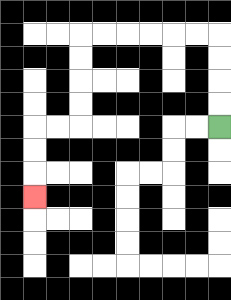{'start': '[9, 5]', 'end': '[1, 8]', 'path_directions': 'U,U,U,U,L,L,L,L,L,L,D,D,D,D,L,L,D,D,D', 'path_coordinates': '[[9, 5], [9, 4], [9, 3], [9, 2], [9, 1], [8, 1], [7, 1], [6, 1], [5, 1], [4, 1], [3, 1], [3, 2], [3, 3], [3, 4], [3, 5], [2, 5], [1, 5], [1, 6], [1, 7], [1, 8]]'}